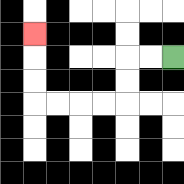{'start': '[7, 2]', 'end': '[1, 1]', 'path_directions': 'L,L,D,D,L,L,L,L,U,U,U', 'path_coordinates': '[[7, 2], [6, 2], [5, 2], [5, 3], [5, 4], [4, 4], [3, 4], [2, 4], [1, 4], [1, 3], [1, 2], [1, 1]]'}